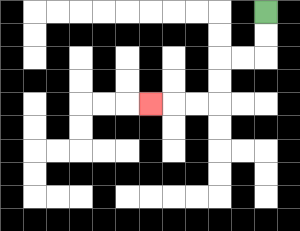{'start': '[11, 0]', 'end': '[6, 4]', 'path_directions': 'D,D,L,L,D,D,L,L,L', 'path_coordinates': '[[11, 0], [11, 1], [11, 2], [10, 2], [9, 2], [9, 3], [9, 4], [8, 4], [7, 4], [6, 4]]'}